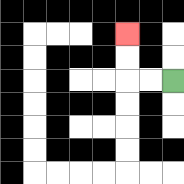{'start': '[7, 3]', 'end': '[5, 1]', 'path_directions': 'L,L,U,U', 'path_coordinates': '[[7, 3], [6, 3], [5, 3], [5, 2], [5, 1]]'}